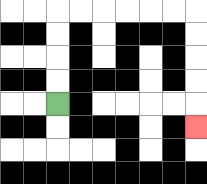{'start': '[2, 4]', 'end': '[8, 5]', 'path_directions': 'U,U,U,U,R,R,R,R,R,R,D,D,D,D,D', 'path_coordinates': '[[2, 4], [2, 3], [2, 2], [2, 1], [2, 0], [3, 0], [4, 0], [5, 0], [6, 0], [7, 0], [8, 0], [8, 1], [8, 2], [8, 3], [8, 4], [8, 5]]'}